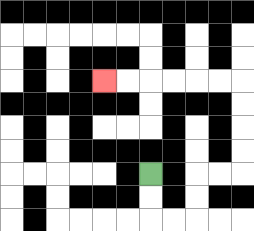{'start': '[6, 7]', 'end': '[4, 3]', 'path_directions': 'D,D,R,R,U,U,R,R,U,U,U,U,L,L,L,L,L,L', 'path_coordinates': '[[6, 7], [6, 8], [6, 9], [7, 9], [8, 9], [8, 8], [8, 7], [9, 7], [10, 7], [10, 6], [10, 5], [10, 4], [10, 3], [9, 3], [8, 3], [7, 3], [6, 3], [5, 3], [4, 3]]'}